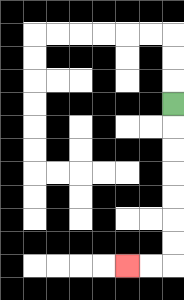{'start': '[7, 4]', 'end': '[5, 11]', 'path_directions': 'D,D,D,D,D,D,D,L,L', 'path_coordinates': '[[7, 4], [7, 5], [7, 6], [7, 7], [7, 8], [7, 9], [7, 10], [7, 11], [6, 11], [5, 11]]'}